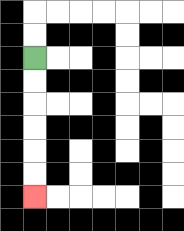{'start': '[1, 2]', 'end': '[1, 8]', 'path_directions': 'D,D,D,D,D,D', 'path_coordinates': '[[1, 2], [1, 3], [1, 4], [1, 5], [1, 6], [1, 7], [1, 8]]'}